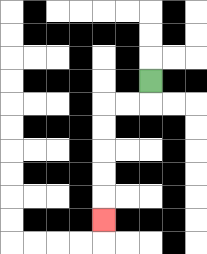{'start': '[6, 3]', 'end': '[4, 9]', 'path_directions': 'D,L,L,D,D,D,D,D', 'path_coordinates': '[[6, 3], [6, 4], [5, 4], [4, 4], [4, 5], [4, 6], [4, 7], [4, 8], [4, 9]]'}